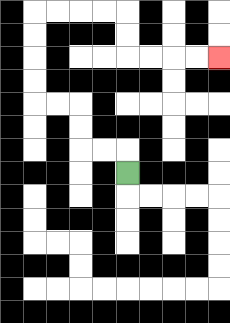{'start': '[5, 7]', 'end': '[9, 2]', 'path_directions': 'U,L,L,U,U,L,L,U,U,U,U,R,R,R,R,D,D,R,R,R,R', 'path_coordinates': '[[5, 7], [5, 6], [4, 6], [3, 6], [3, 5], [3, 4], [2, 4], [1, 4], [1, 3], [1, 2], [1, 1], [1, 0], [2, 0], [3, 0], [4, 0], [5, 0], [5, 1], [5, 2], [6, 2], [7, 2], [8, 2], [9, 2]]'}